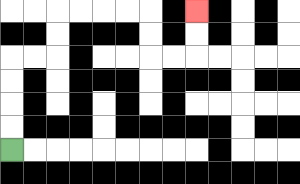{'start': '[0, 6]', 'end': '[8, 0]', 'path_directions': 'U,U,U,U,R,R,U,U,R,R,R,R,D,D,R,R,U,U', 'path_coordinates': '[[0, 6], [0, 5], [0, 4], [0, 3], [0, 2], [1, 2], [2, 2], [2, 1], [2, 0], [3, 0], [4, 0], [5, 0], [6, 0], [6, 1], [6, 2], [7, 2], [8, 2], [8, 1], [8, 0]]'}